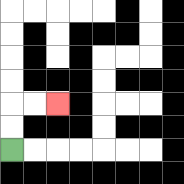{'start': '[0, 6]', 'end': '[2, 4]', 'path_directions': 'U,U,R,R', 'path_coordinates': '[[0, 6], [0, 5], [0, 4], [1, 4], [2, 4]]'}